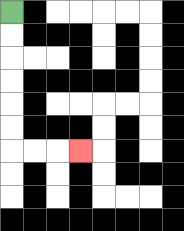{'start': '[0, 0]', 'end': '[3, 6]', 'path_directions': 'D,D,D,D,D,D,R,R,R', 'path_coordinates': '[[0, 0], [0, 1], [0, 2], [0, 3], [0, 4], [0, 5], [0, 6], [1, 6], [2, 6], [3, 6]]'}